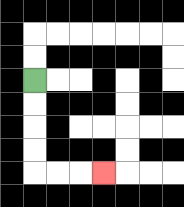{'start': '[1, 3]', 'end': '[4, 7]', 'path_directions': 'D,D,D,D,R,R,R', 'path_coordinates': '[[1, 3], [1, 4], [1, 5], [1, 6], [1, 7], [2, 7], [3, 7], [4, 7]]'}